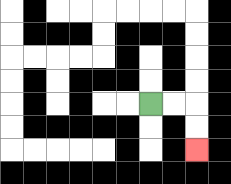{'start': '[6, 4]', 'end': '[8, 6]', 'path_directions': 'R,R,D,D', 'path_coordinates': '[[6, 4], [7, 4], [8, 4], [8, 5], [8, 6]]'}